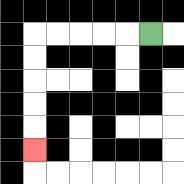{'start': '[6, 1]', 'end': '[1, 6]', 'path_directions': 'L,L,L,L,L,D,D,D,D,D', 'path_coordinates': '[[6, 1], [5, 1], [4, 1], [3, 1], [2, 1], [1, 1], [1, 2], [1, 3], [1, 4], [1, 5], [1, 6]]'}